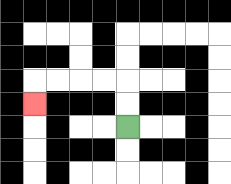{'start': '[5, 5]', 'end': '[1, 4]', 'path_directions': 'U,U,L,L,L,L,D', 'path_coordinates': '[[5, 5], [5, 4], [5, 3], [4, 3], [3, 3], [2, 3], [1, 3], [1, 4]]'}